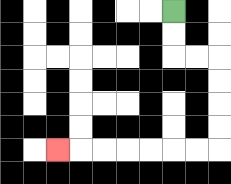{'start': '[7, 0]', 'end': '[2, 6]', 'path_directions': 'D,D,R,R,D,D,D,D,L,L,L,L,L,L,L', 'path_coordinates': '[[7, 0], [7, 1], [7, 2], [8, 2], [9, 2], [9, 3], [9, 4], [9, 5], [9, 6], [8, 6], [7, 6], [6, 6], [5, 6], [4, 6], [3, 6], [2, 6]]'}